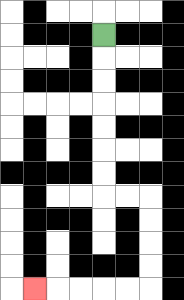{'start': '[4, 1]', 'end': '[1, 12]', 'path_directions': 'D,D,D,D,D,D,D,R,R,D,D,D,D,L,L,L,L,L', 'path_coordinates': '[[4, 1], [4, 2], [4, 3], [4, 4], [4, 5], [4, 6], [4, 7], [4, 8], [5, 8], [6, 8], [6, 9], [6, 10], [6, 11], [6, 12], [5, 12], [4, 12], [3, 12], [2, 12], [1, 12]]'}